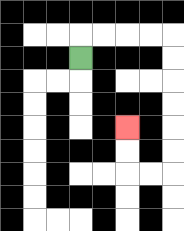{'start': '[3, 2]', 'end': '[5, 5]', 'path_directions': 'U,R,R,R,R,D,D,D,D,D,D,L,L,U,U', 'path_coordinates': '[[3, 2], [3, 1], [4, 1], [5, 1], [6, 1], [7, 1], [7, 2], [7, 3], [7, 4], [7, 5], [7, 6], [7, 7], [6, 7], [5, 7], [5, 6], [5, 5]]'}